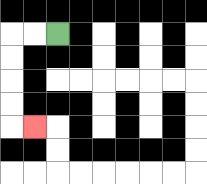{'start': '[2, 1]', 'end': '[1, 5]', 'path_directions': 'L,L,D,D,D,D,R', 'path_coordinates': '[[2, 1], [1, 1], [0, 1], [0, 2], [0, 3], [0, 4], [0, 5], [1, 5]]'}